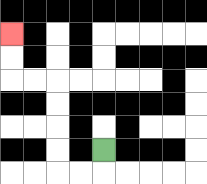{'start': '[4, 6]', 'end': '[0, 1]', 'path_directions': 'D,L,L,U,U,U,U,L,L,U,U', 'path_coordinates': '[[4, 6], [4, 7], [3, 7], [2, 7], [2, 6], [2, 5], [2, 4], [2, 3], [1, 3], [0, 3], [0, 2], [0, 1]]'}